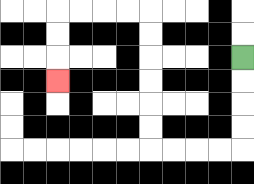{'start': '[10, 2]', 'end': '[2, 3]', 'path_directions': 'D,D,D,D,L,L,L,L,U,U,U,U,U,U,L,L,L,L,D,D,D', 'path_coordinates': '[[10, 2], [10, 3], [10, 4], [10, 5], [10, 6], [9, 6], [8, 6], [7, 6], [6, 6], [6, 5], [6, 4], [6, 3], [6, 2], [6, 1], [6, 0], [5, 0], [4, 0], [3, 0], [2, 0], [2, 1], [2, 2], [2, 3]]'}